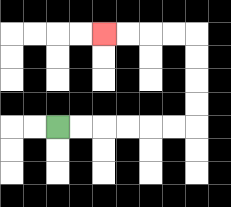{'start': '[2, 5]', 'end': '[4, 1]', 'path_directions': 'R,R,R,R,R,R,U,U,U,U,L,L,L,L', 'path_coordinates': '[[2, 5], [3, 5], [4, 5], [5, 5], [6, 5], [7, 5], [8, 5], [8, 4], [8, 3], [8, 2], [8, 1], [7, 1], [6, 1], [5, 1], [4, 1]]'}